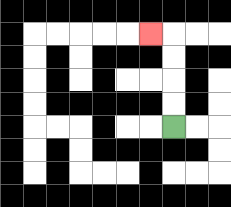{'start': '[7, 5]', 'end': '[6, 1]', 'path_directions': 'U,U,U,U,L', 'path_coordinates': '[[7, 5], [7, 4], [7, 3], [7, 2], [7, 1], [6, 1]]'}